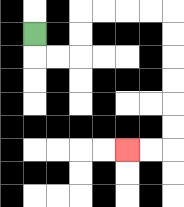{'start': '[1, 1]', 'end': '[5, 6]', 'path_directions': 'D,R,R,U,U,R,R,R,R,D,D,D,D,D,D,L,L', 'path_coordinates': '[[1, 1], [1, 2], [2, 2], [3, 2], [3, 1], [3, 0], [4, 0], [5, 0], [6, 0], [7, 0], [7, 1], [7, 2], [7, 3], [7, 4], [7, 5], [7, 6], [6, 6], [5, 6]]'}